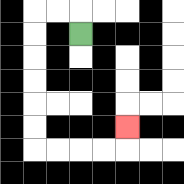{'start': '[3, 1]', 'end': '[5, 5]', 'path_directions': 'U,L,L,D,D,D,D,D,D,R,R,R,R,U', 'path_coordinates': '[[3, 1], [3, 0], [2, 0], [1, 0], [1, 1], [1, 2], [1, 3], [1, 4], [1, 5], [1, 6], [2, 6], [3, 6], [4, 6], [5, 6], [5, 5]]'}